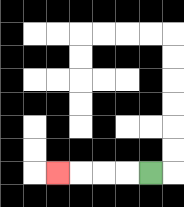{'start': '[6, 7]', 'end': '[2, 7]', 'path_directions': 'L,L,L,L', 'path_coordinates': '[[6, 7], [5, 7], [4, 7], [3, 7], [2, 7]]'}